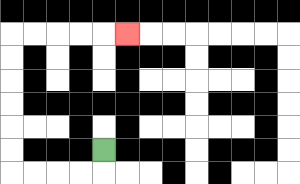{'start': '[4, 6]', 'end': '[5, 1]', 'path_directions': 'D,L,L,L,L,U,U,U,U,U,U,R,R,R,R,R', 'path_coordinates': '[[4, 6], [4, 7], [3, 7], [2, 7], [1, 7], [0, 7], [0, 6], [0, 5], [0, 4], [0, 3], [0, 2], [0, 1], [1, 1], [2, 1], [3, 1], [4, 1], [5, 1]]'}